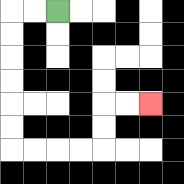{'start': '[2, 0]', 'end': '[6, 4]', 'path_directions': 'L,L,D,D,D,D,D,D,R,R,R,R,U,U,R,R', 'path_coordinates': '[[2, 0], [1, 0], [0, 0], [0, 1], [0, 2], [0, 3], [0, 4], [0, 5], [0, 6], [1, 6], [2, 6], [3, 6], [4, 6], [4, 5], [4, 4], [5, 4], [6, 4]]'}